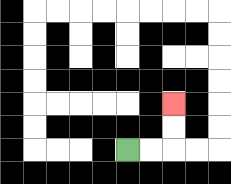{'start': '[5, 6]', 'end': '[7, 4]', 'path_directions': 'R,R,U,U', 'path_coordinates': '[[5, 6], [6, 6], [7, 6], [7, 5], [7, 4]]'}